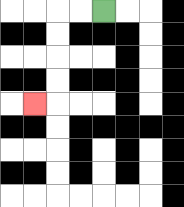{'start': '[4, 0]', 'end': '[1, 4]', 'path_directions': 'L,L,D,D,D,D,L', 'path_coordinates': '[[4, 0], [3, 0], [2, 0], [2, 1], [2, 2], [2, 3], [2, 4], [1, 4]]'}